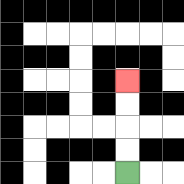{'start': '[5, 7]', 'end': '[5, 3]', 'path_directions': 'U,U,U,U', 'path_coordinates': '[[5, 7], [5, 6], [5, 5], [5, 4], [5, 3]]'}